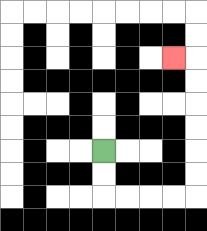{'start': '[4, 6]', 'end': '[7, 2]', 'path_directions': 'D,D,R,R,R,R,U,U,U,U,U,U,L', 'path_coordinates': '[[4, 6], [4, 7], [4, 8], [5, 8], [6, 8], [7, 8], [8, 8], [8, 7], [8, 6], [8, 5], [8, 4], [8, 3], [8, 2], [7, 2]]'}